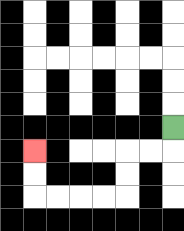{'start': '[7, 5]', 'end': '[1, 6]', 'path_directions': 'D,L,L,D,D,L,L,L,L,U,U', 'path_coordinates': '[[7, 5], [7, 6], [6, 6], [5, 6], [5, 7], [5, 8], [4, 8], [3, 8], [2, 8], [1, 8], [1, 7], [1, 6]]'}